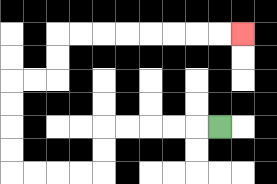{'start': '[9, 5]', 'end': '[10, 1]', 'path_directions': 'L,L,L,L,L,D,D,L,L,L,L,U,U,U,U,R,R,U,U,R,R,R,R,R,R,R,R', 'path_coordinates': '[[9, 5], [8, 5], [7, 5], [6, 5], [5, 5], [4, 5], [4, 6], [4, 7], [3, 7], [2, 7], [1, 7], [0, 7], [0, 6], [0, 5], [0, 4], [0, 3], [1, 3], [2, 3], [2, 2], [2, 1], [3, 1], [4, 1], [5, 1], [6, 1], [7, 1], [8, 1], [9, 1], [10, 1]]'}